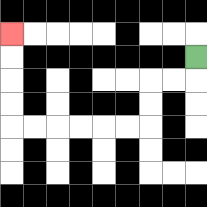{'start': '[8, 2]', 'end': '[0, 1]', 'path_directions': 'D,L,L,D,D,L,L,L,L,L,L,U,U,U,U', 'path_coordinates': '[[8, 2], [8, 3], [7, 3], [6, 3], [6, 4], [6, 5], [5, 5], [4, 5], [3, 5], [2, 5], [1, 5], [0, 5], [0, 4], [0, 3], [0, 2], [0, 1]]'}